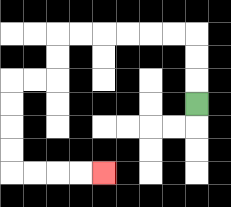{'start': '[8, 4]', 'end': '[4, 7]', 'path_directions': 'U,U,U,L,L,L,L,L,L,D,D,L,L,D,D,D,D,R,R,R,R', 'path_coordinates': '[[8, 4], [8, 3], [8, 2], [8, 1], [7, 1], [6, 1], [5, 1], [4, 1], [3, 1], [2, 1], [2, 2], [2, 3], [1, 3], [0, 3], [0, 4], [0, 5], [0, 6], [0, 7], [1, 7], [2, 7], [3, 7], [4, 7]]'}